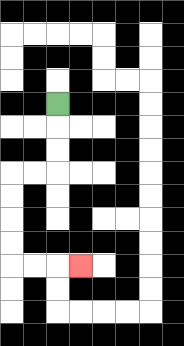{'start': '[2, 4]', 'end': '[3, 11]', 'path_directions': 'D,D,D,L,L,D,D,D,D,R,R,R', 'path_coordinates': '[[2, 4], [2, 5], [2, 6], [2, 7], [1, 7], [0, 7], [0, 8], [0, 9], [0, 10], [0, 11], [1, 11], [2, 11], [3, 11]]'}